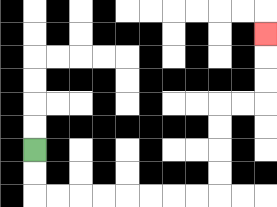{'start': '[1, 6]', 'end': '[11, 1]', 'path_directions': 'D,D,R,R,R,R,R,R,R,R,U,U,U,U,R,R,U,U,U', 'path_coordinates': '[[1, 6], [1, 7], [1, 8], [2, 8], [3, 8], [4, 8], [5, 8], [6, 8], [7, 8], [8, 8], [9, 8], [9, 7], [9, 6], [9, 5], [9, 4], [10, 4], [11, 4], [11, 3], [11, 2], [11, 1]]'}